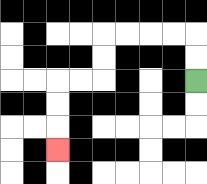{'start': '[8, 3]', 'end': '[2, 6]', 'path_directions': 'U,U,L,L,L,L,D,D,L,L,D,D,D', 'path_coordinates': '[[8, 3], [8, 2], [8, 1], [7, 1], [6, 1], [5, 1], [4, 1], [4, 2], [4, 3], [3, 3], [2, 3], [2, 4], [2, 5], [2, 6]]'}